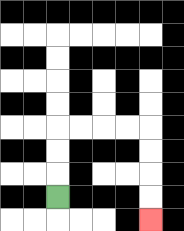{'start': '[2, 8]', 'end': '[6, 9]', 'path_directions': 'U,U,U,R,R,R,R,D,D,D,D', 'path_coordinates': '[[2, 8], [2, 7], [2, 6], [2, 5], [3, 5], [4, 5], [5, 5], [6, 5], [6, 6], [6, 7], [6, 8], [6, 9]]'}